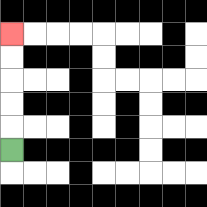{'start': '[0, 6]', 'end': '[0, 1]', 'path_directions': 'U,U,U,U,U', 'path_coordinates': '[[0, 6], [0, 5], [0, 4], [0, 3], [0, 2], [0, 1]]'}